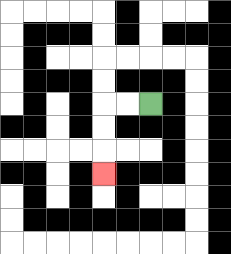{'start': '[6, 4]', 'end': '[4, 7]', 'path_directions': 'L,L,D,D,D', 'path_coordinates': '[[6, 4], [5, 4], [4, 4], [4, 5], [4, 6], [4, 7]]'}